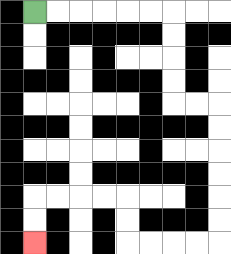{'start': '[1, 0]', 'end': '[1, 10]', 'path_directions': 'R,R,R,R,R,R,D,D,D,D,R,R,D,D,D,D,D,D,L,L,L,L,U,U,L,L,L,L,D,D', 'path_coordinates': '[[1, 0], [2, 0], [3, 0], [4, 0], [5, 0], [6, 0], [7, 0], [7, 1], [7, 2], [7, 3], [7, 4], [8, 4], [9, 4], [9, 5], [9, 6], [9, 7], [9, 8], [9, 9], [9, 10], [8, 10], [7, 10], [6, 10], [5, 10], [5, 9], [5, 8], [4, 8], [3, 8], [2, 8], [1, 8], [1, 9], [1, 10]]'}